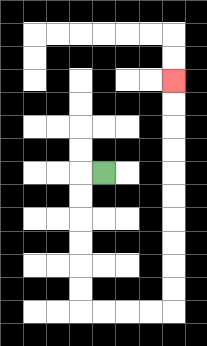{'start': '[4, 7]', 'end': '[7, 3]', 'path_directions': 'L,D,D,D,D,D,D,R,R,R,R,U,U,U,U,U,U,U,U,U,U', 'path_coordinates': '[[4, 7], [3, 7], [3, 8], [3, 9], [3, 10], [3, 11], [3, 12], [3, 13], [4, 13], [5, 13], [6, 13], [7, 13], [7, 12], [7, 11], [7, 10], [7, 9], [7, 8], [7, 7], [7, 6], [7, 5], [7, 4], [7, 3]]'}